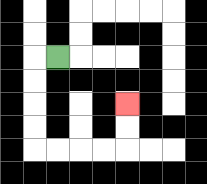{'start': '[2, 2]', 'end': '[5, 4]', 'path_directions': 'L,D,D,D,D,R,R,R,R,U,U', 'path_coordinates': '[[2, 2], [1, 2], [1, 3], [1, 4], [1, 5], [1, 6], [2, 6], [3, 6], [4, 6], [5, 6], [5, 5], [5, 4]]'}